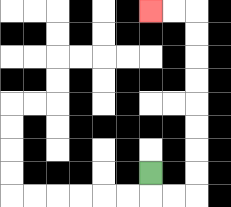{'start': '[6, 7]', 'end': '[6, 0]', 'path_directions': 'D,R,R,U,U,U,U,U,U,U,U,L,L', 'path_coordinates': '[[6, 7], [6, 8], [7, 8], [8, 8], [8, 7], [8, 6], [8, 5], [8, 4], [8, 3], [8, 2], [8, 1], [8, 0], [7, 0], [6, 0]]'}